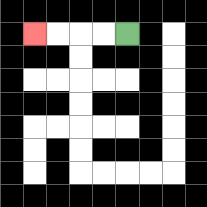{'start': '[5, 1]', 'end': '[1, 1]', 'path_directions': 'L,L,L,L', 'path_coordinates': '[[5, 1], [4, 1], [3, 1], [2, 1], [1, 1]]'}